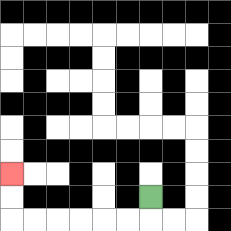{'start': '[6, 8]', 'end': '[0, 7]', 'path_directions': 'D,L,L,L,L,L,L,U,U', 'path_coordinates': '[[6, 8], [6, 9], [5, 9], [4, 9], [3, 9], [2, 9], [1, 9], [0, 9], [0, 8], [0, 7]]'}